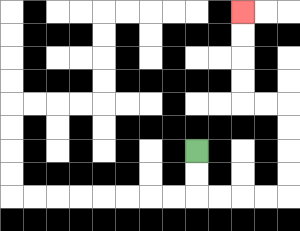{'start': '[8, 6]', 'end': '[10, 0]', 'path_directions': 'D,D,R,R,R,R,U,U,U,U,L,L,U,U,U,U', 'path_coordinates': '[[8, 6], [8, 7], [8, 8], [9, 8], [10, 8], [11, 8], [12, 8], [12, 7], [12, 6], [12, 5], [12, 4], [11, 4], [10, 4], [10, 3], [10, 2], [10, 1], [10, 0]]'}